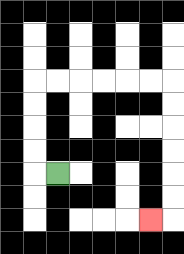{'start': '[2, 7]', 'end': '[6, 9]', 'path_directions': 'L,U,U,U,U,R,R,R,R,R,R,D,D,D,D,D,D,L', 'path_coordinates': '[[2, 7], [1, 7], [1, 6], [1, 5], [1, 4], [1, 3], [2, 3], [3, 3], [4, 3], [5, 3], [6, 3], [7, 3], [7, 4], [7, 5], [7, 6], [7, 7], [7, 8], [7, 9], [6, 9]]'}